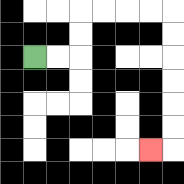{'start': '[1, 2]', 'end': '[6, 6]', 'path_directions': 'R,R,U,U,R,R,R,R,D,D,D,D,D,D,L', 'path_coordinates': '[[1, 2], [2, 2], [3, 2], [3, 1], [3, 0], [4, 0], [5, 0], [6, 0], [7, 0], [7, 1], [7, 2], [7, 3], [7, 4], [7, 5], [7, 6], [6, 6]]'}